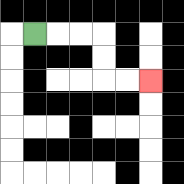{'start': '[1, 1]', 'end': '[6, 3]', 'path_directions': 'R,R,R,D,D,R,R', 'path_coordinates': '[[1, 1], [2, 1], [3, 1], [4, 1], [4, 2], [4, 3], [5, 3], [6, 3]]'}